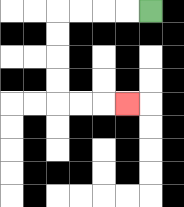{'start': '[6, 0]', 'end': '[5, 4]', 'path_directions': 'L,L,L,L,D,D,D,D,R,R,R', 'path_coordinates': '[[6, 0], [5, 0], [4, 0], [3, 0], [2, 0], [2, 1], [2, 2], [2, 3], [2, 4], [3, 4], [4, 4], [5, 4]]'}